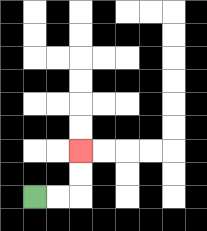{'start': '[1, 8]', 'end': '[3, 6]', 'path_directions': 'R,R,U,U', 'path_coordinates': '[[1, 8], [2, 8], [3, 8], [3, 7], [3, 6]]'}